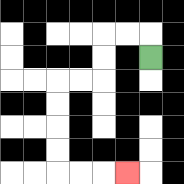{'start': '[6, 2]', 'end': '[5, 7]', 'path_directions': 'U,L,L,D,D,L,L,D,D,D,D,R,R,R', 'path_coordinates': '[[6, 2], [6, 1], [5, 1], [4, 1], [4, 2], [4, 3], [3, 3], [2, 3], [2, 4], [2, 5], [2, 6], [2, 7], [3, 7], [4, 7], [5, 7]]'}